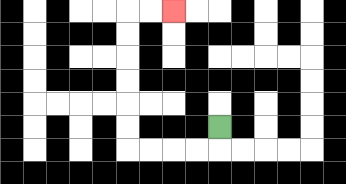{'start': '[9, 5]', 'end': '[7, 0]', 'path_directions': 'D,L,L,L,L,U,U,U,U,U,U,R,R', 'path_coordinates': '[[9, 5], [9, 6], [8, 6], [7, 6], [6, 6], [5, 6], [5, 5], [5, 4], [5, 3], [5, 2], [5, 1], [5, 0], [6, 0], [7, 0]]'}